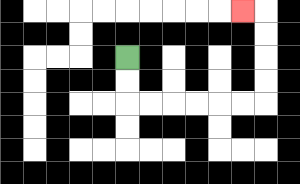{'start': '[5, 2]', 'end': '[10, 0]', 'path_directions': 'D,D,R,R,R,R,R,R,U,U,U,U,L', 'path_coordinates': '[[5, 2], [5, 3], [5, 4], [6, 4], [7, 4], [8, 4], [9, 4], [10, 4], [11, 4], [11, 3], [11, 2], [11, 1], [11, 0], [10, 0]]'}